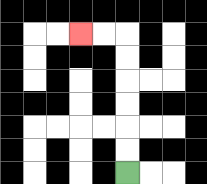{'start': '[5, 7]', 'end': '[3, 1]', 'path_directions': 'U,U,U,U,U,U,L,L', 'path_coordinates': '[[5, 7], [5, 6], [5, 5], [5, 4], [5, 3], [5, 2], [5, 1], [4, 1], [3, 1]]'}